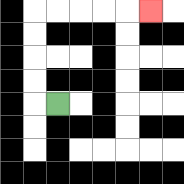{'start': '[2, 4]', 'end': '[6, 0]', 'path_directions': 'L,U,U,U,U,R,R,R,R,R', 'path_coordinates': '[[2, 4], [1, 4], [1, 3], [1, 2], [1, 1], [1, 0], [2, 0], [3, 0], [4, 0], [5, 0], [6, 0]]'}